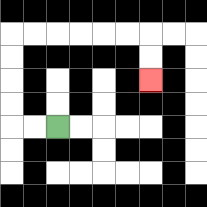{'start': '[2, 5]', 'end': '[6, 3]', 'path_directions': 'L,L,U,U,U,U,R,R,R,R,R,R,D,D', 'path_coordinates': '[[2, 5], [1, 5], [0, 5], [0, 4], [0, 3], [0, 2], [0, 1], [1, 1], [2, 1], [3, 1], [4, 1], [5, 1], [6, 1], [6, 2], [6, 3]]'}